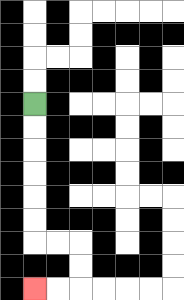{'start': '[1, 4]', 'end': '[1, 12]', 'path_directions': 'D,D,D,D,D,D,R,R,D,D,L,L', 'path_coordinates': '[[1, 4], [1, 5], [1, 6], [1, 7], [1, 8], [1, 9], [1, 10], [2, 10], [3, 10], [3, 11], [3, 12], [2, 12], [1, 12]]'}